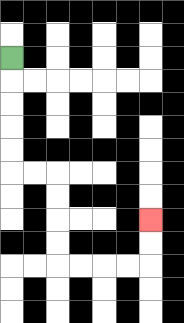{'start': '[0, 2]', 'end': '[6, 9]', 'path_directions': 'D,D,D,D,D,R,R,D,D,D,D,R,R,R,R,U,U', 'path_coordinates': '[[0, 2], [0, 3], [0, 4], [0, 5], [0, 6], [0, 7], [1, 7], [2, 7], [2, 8], [2, 9], [2, 10], [2, 11], [3, 11], [4, 11], [5, 11], [6, 11], [6, 10], [6, 9]]'}